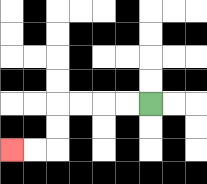{'start': '[6, 4]', 'end': '[0, 6]', 'path_directions': 'L,L,L,L,D,D,L,L', 'path_coordinates': '[[6, 4], [5, 4], [4, 4], [3, 4], [2, 4], [2, 5], [2, 6], [1, 6], [0, 6]]'}